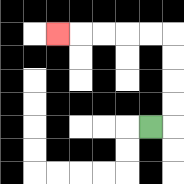{'start': '[6, 5]', 'end': '[2, 1]', 'path_directions': 'R,U,U,U,U,L,L,L,L,L', 'path_coordinates': '[[6, 5], [7, 5], [7, 4], [7, 3], [7, 2], [7, 1], [6, 1], [5, 1], [4, 1], [3, 1], [2, 1]]'}